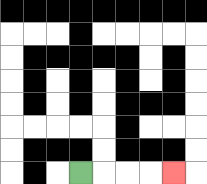{'start': '[3, 7]', 'end': '[7, 7]', 'path_directions': 'R,R,R,R', 'path_coordinates': '[[3, 7], [4, 7], [5, 7], [6, 7], [7, 7]]'}